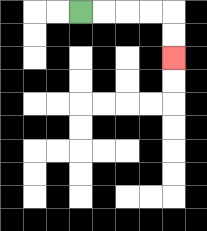{'start': '[3, 0]', 'end': '[7, 2]', 'path_directions': 'R,R,R,R,D,D', 'path_coordinates': '[[3, 0], [4, 0], [5, 0], [6, 0], [7, 0], [7, 1], [7, 2]]'}